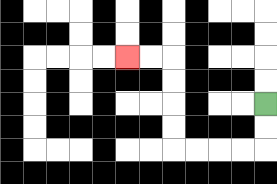{'start': '[11, 4]', 'end': '[5, 2]', 'path_directions': 'D,D,L,L,L,L,U,U,U,U,L,L', 'path_coordinates': '[[11, 4], [11, 5], [11, 6], [10, 6], [9, 6], [8, 6], [7, 6], [7, 5], [7, 4], [7, 3], [7, 2], [6, 2], [5, 2]]'}